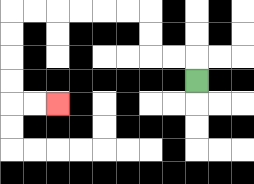{'start': '[8, 3]', 'end': '[2, 4]', 'path_directions': 'U,L,L,U,U,L,L,L,L,L,L,D,D,D,D,R,R', 'path_coordinates': '[[8, 3], [8, 2], [7, 2], [6, 2], [6, 1], [6, 0], [5, 0], [4, 0], [3, 0], [2, 0], [1, 0], [0, 0], [0, 1], [0, 2], [0, 3], [0, 4], [1, 4], [2, 4]]'}